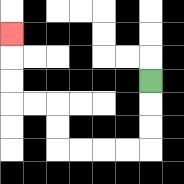{'start': '[6, 3]', 'end': '[0, 1]', 'path_directions': 'D,D,D,L,L,L,L,U,U,L,L,U,U,U', 'path_coordinates': '[[6, 3], [6, 4], [6, 5], [6, 6], [5, 6], [4, 6], [3, 6], [2, 6], [2, 5], [2, 4], [1, 4], [0, 4], [0, 3], [0, 2], [0, 1]]'}